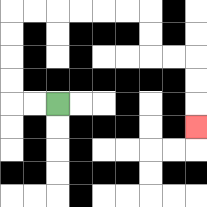{'start': '[2, 4]', 'end': '[8, 5]', 'path_directions': 'L,L,U,U,U,U,R,R,R,R,R,R,D,D,R,R,D,D,D', 'path_coordinates': '[[2, 4], [1, 4], [0, 4], [0, 3], [0, 2], [0, 1], [0, 0], [1, 0], [2, 0], [3, 0], [4, 0], [5, 0], [6, 0], [6, 1], [6, 2], [7, 2], [8, 2], [8, 3], [8, 4], [8, 5]]'}